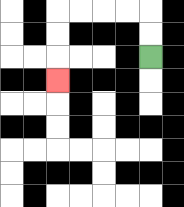{'start': '[6, 2]', 'end': '[2, 3]', 'path_directions': 'U,U,L,L,L,L,D,D,D', 'path_coordinates': '[[6, 2], [6, 1], [6, 0], [5, 0], [4, 0], [3, 0], [2, 0], [2, 1], [2, 2], [2, 3]]'}